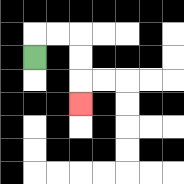{'start': '[1, 2]', 'end': '[3, 4]', 'path_directions': 'U,R,R,D,D,D', 'path_coordinates': '[[1, 2], [1, 1], [2, 1], [3, 1], [3, 2], [3, 3], [3, 4]]'}